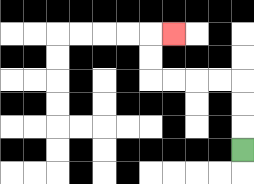{'start': '[10, 6]', 'end': '[7, 1]', 'path_directions': 'U,U,U,L,L,L,L,U,U,R', 'path_coordinates': '[[10, 6], [10, 5], [10, 4], [10, 3], [9, 3], [8, 3], [7, 3], [6, 3], [6, 2], [6, 1], [7, 1]]'}